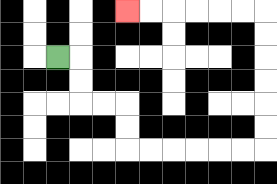{'start': '[2, 2]', 'end': '[5, 0]', 'path_directions': 'R,D,D,R,R,D,D,R,R,R,R,R,R,U,U,U,U,U,U,L,L,L,L,L,L', 'path_coordinates': '[[2, 2], [3, 2], [3, 3], [3, 4], [4, 4], [5, 4], [5, 5], [5, 6], [6, 6], [7, 6], [8, 6], [9, 6], [10, 6], [11, 6], [11, 5], [11, 4], [11, 3], [11, 2], [11, 1], [11, 0], [10, 0], [9, 0], [8, 0], [7, 0], [6, 0], [5, 0]]'}